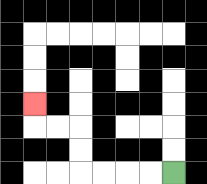{'start': '[7, 7]', 'end': '[1, 4]', 'path_directions': 'L,L,L,L,U,U,L,L,U', 'path_coordinates': '[[7, 7], [6, 7], [5, 7], [4, 7], [3, 7], [3, 6], [3, 5], [2, 5], [1, 5], [1, 4]]'}